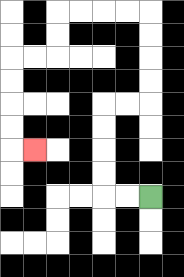{'start': '[6, 8]', 'end': '[1, 6]', 'path_directions': 'L,L,U,U,U,U,R,R,U,U,U,U,L,L,L,L,D,D,L,L,D,D,D,D,R', 'path_coordinates': '[[6, 8], [5, 8], [4, 8], [4, 7], [4, 6], [4, 5], [4, 4], [5, 4], [6, 4], [6, 3], [6, 2], [6, 1], [6, 0], [5, 0], [4, 0], [3, 0], [2, 0], [2, 1], [2, 2], [1, 2], [0, 2], [0, 3], [0, 4], [0, 5], [0, 6], [1, 6]]'}